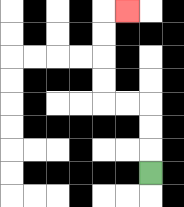{'start': '[6, 7]', 'end': '[5, 0]', 'path_directions': 'U,U,U,L,L,U,U,U,U,R', 'path_coordinates': '[[6, 7], [6, 6], [6, 5], [6, 4], [5, 4], [4, 4], [4, 3], [4, 2], [4, 1], [4, 0], [5, 0]]'}